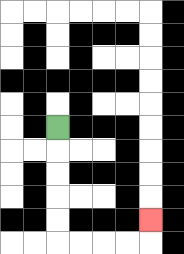{'start': '[2, 5]', 'end': '[6, 9]', 'path_directions': 'D,D,D,D,D,R,R,R,R,U', 'path_coordinates': '[[2, 5], [2, 6], [2, 7], [2, 8], [2, 9], [2, 10], [3, 10], [4, 10], [5, 10], [6, 10], [6, 9]]'}